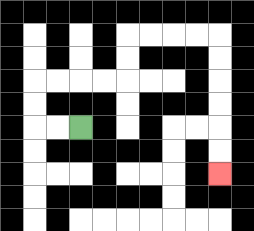{'start': '[3, 5]', 'end': '[9, 7]', 'path_directions': 'L,L,U,U,R,R,R,R,U,U,R,R,R,R,D,D,D,D,D,D', 'path_coordinates': '[[3, 5], [2, 5], [1, 5], [1, 4], [1, 3], [2, 3], [3, 3], [4, 3], [5, 3], [5, 2], [5, 1], [6, 1], [7, 1], [8, 1], [9, 1], [9, 2], [9, 3], [9, 4], [9, 5], [9, 6], [9, 7]]'}